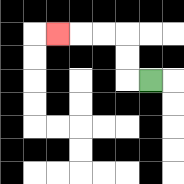{'start': '[6, 3]', 'end': '[2, 1]', 'path_directions': 'L,U,U,L,L,L', 'path_coordinates': '[[6, 3], [5, 3], [5, 2], [5, 1], [4, 1], [3, 1], [2, 1]]'}